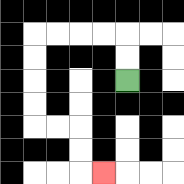{'start': '[5, 3]', 'end': '[4, 7]', 'path_directions': 'U,U,L,L,L,L,D,D,D,D,R,R,D,D,R', 'path_coordinates': '[[5, 3], [5, 2], [5, 1], [4, 1], [3, 1], [2, 1], [1, 1], [1, 2], [1, 3], [1, 4], [1, 5], [2, 5], [3, 5], [3, 6], [3, 7], [4, 7]]'}